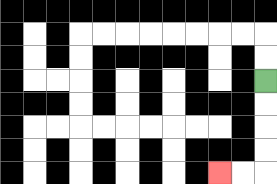{'start': '[11, 3]', 'end': '[9, 7]', 'path_directions': 'D,D,D,D,L,L', 'path_coordinates': '[[11, 3], [11, 4], [11, 5], [11, 6], [11, 7], [10, 7], [9, 7]]'}